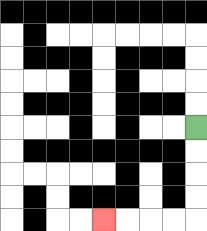{'start': '[8, 5]', 'end': '[4, 9]', 'path_directions': 'D,D,D,D,L,L,L,L', 'path_coordinates': '[[8, 5], [8, 6], [8, 7], [8, 8], [8, 9], [7, 9], [6, 9], [5, 9], [4, 9]]'}